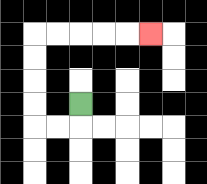{'start': '[3, 4]', 'end': '[6, 1]', 'path_directions': 'D,L,L,U,U,U,U,R,R,R,R,R', 'path_coordinates': '[[3, 4], [3, 5], [2, 5], [1, 5], [1, 4], [1, 3], [1, 2], [1, 1], [2, 1], [3, 1], [4, 1], [5, 1], [6, 1]]'}